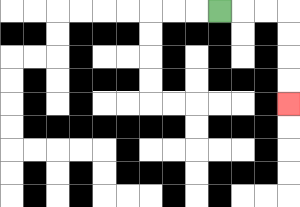{'start': '[9, 0]', 'end': '[12, 4]', 'path_directions': 'R,R,R,D,D,D,D', 'path_coordinates': '[[9, 0], [10, 0], [11, 0], [12, 0], [12, 1], [12, 2], [12, 3], [12, 4]]'}